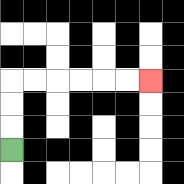{'start': '[0, 6]', 'end': '[6, 3]', 'path_directions': 'U,U,U,R,R,R,R,R,R', 'path_coordinates': '[[0, 6], [0, 5], [0, 4], [0, 3], [1, 3], [2, 3], [3, 3], [4, 3], [5, 3], [6, 3]]'}